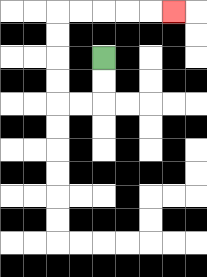{'start': '[4, 2]', 'end': '[7, 0]', 'path_directions': 'D,D,L,L,U,U,U,U,R,R,R,R,R', 'path_coordinates': '[[4, 2], [4, 3], [4, 4], [3, 4], [2, 4], [2, 3], [2, 2], [2, 1], [2, 0], [3, 0], [4, 0], [5, 0], [6, 0], [7, 0]]'}